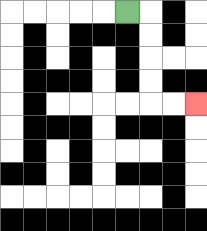{'start': '[5, 0]', 'end': '[8, 4]', 'path_directions': 'R,D,D,D,D,R,R', 'path_coordinates': '[[5, 0], [6, 0], [6, 1], [6, 2], [6, 3], [6, 4], [7, 4], [8, 4]]'}